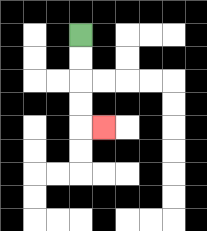{'start': '[3, 1]', 'end': '[4, 5]', 'path_directions': 'D,D,D,D,R', 'path_coordinates': '[[3, 1], [3, 2], [3, 3], [3, 4], [3, 5], [4, 5]]'}